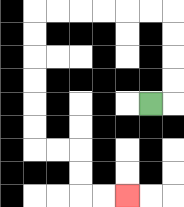{'start': '[6, 4]', 'end': '[5, 8]', 'path_directions': 'R,U,U,U,U,L,L,L,L,L,L,D,D,D,D,D,D,R,R,D,D,R,R', 'path_coordinates': '[[6, 4], [7, 4], [7, 3], [7, 2], [7, 1], [7, 0], [6, 0], [5, 0], [4, 0], [3, 0], [2, 0], [1, 0], [1, 1], [1, 2], [1, 3], [1, 4], [1, 5], [1, 6], [2, 6], [3, 6], [3, 7], [3, 8], [4, 8], [5, 8]]'}